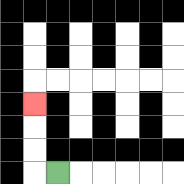{'start': '[2, 7]', 'end': '[1, 4]', 'path_directions': 'L,U,U,U', 'path_coordinates': '[[2, 7], [1, 7], [1, 6], [1, 5], [1, 4]]'}